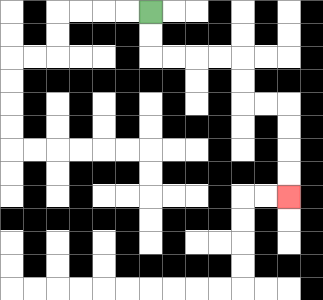{'start': '[6, 0]', 'end': '[12, 8]', 'path_directions': 'D,D,R,R,R,R,D,D,R,R,D,D,D,D', 'path_coordinates': '[[6, 0], [6, 1], [6, 2], [7, 2], [8, 2], [9, 2], [10, 2], [10, 3], [10, 4], [11, 4], [12, 4], [12, 5], [12, 6], [12, 7], [12, 8]]'}